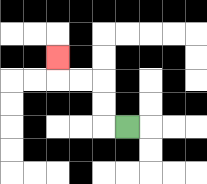{'start': '[5, 5]', 'end': '[2, 2]', 'path_directions': 'L,U,U,L,L,U', 'path_coordinates': '[[5, 5], [4, 5], [4, 4], [4, 3], [3, 3], [2, 3], [2, 2]]'}